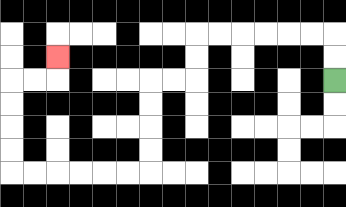{'start': '[14, 3]', 'end': '[2, 2]', 'path_directions': 'U,U,L,L,L,L,L,L,D,D,L,L,D,D,D,D,L,L,L,L,L,L,U,U,U,U,R,R,U', 'path_coordinates': '[[14, 3], [14, 2], [14, 1], [13, 1], [12, 1], [11, 1], [10, 1], [9, 1], [8, 1], [8, 2], [8, 3], [7, 3], [6, 3], [6, 4], [6, 5], [6, 6], [6, 7], [5, 7], [4, 7], [3, 7], [2, 7], [1, 7], [0, 7], [0, 6], [0, 5], [0, 4], [0, 3], [1, 3], [2, 3], [2, 2]]'}